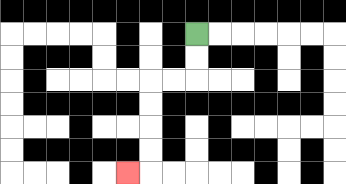{'start': '[8, 1]', 'end': '[5, 7]', 'path_directions': 'D,D,L,L,D,D,D,D,L', 'path_coordinates': '[[8, 1], [8, 2], [8, 3], [7, 3], [6, 3], [6, 4], [6, 5], [6, 6], [6, 7], [5, 7]]'}